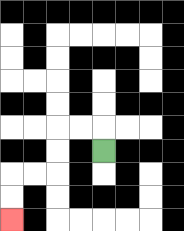{'start': '[4, 6]', 'end': '[0, 9]', 'path_directions': 'U,L,L,D,D,L,L,D,D', 'path_coordinates': '[[4, 6], [4, 5], [3, 5], [2, 5], [2, 6], [2, 7], [1, 7], [0, 7], [0, 8], [0, 9]]'}